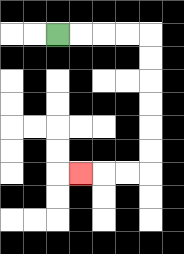{'start': '[2, 1]', 'end': '[3, 7]', 'path_directions': 'R,R,R,R,D,D,D,D,D,D,L,L,L', 'path_coordinates': '[[2, 1], [3, 1], [4, 1], [5, 1], [6, 1], [6, 2], [6, 3], [6, 4], [6, 5], [6, 6], [6, 7], [5, 7], [4, 7], [3, 7]]'}